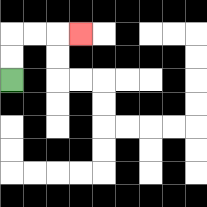{'start': '[0, 3]', 'end': '[3, 1]', 'path_directions': 'U,U,R,R,R', 'path_coordinates': '[[0, 3], [0, 2], [0, 1], [1, 1], [2, 1], [3, 1]]'}